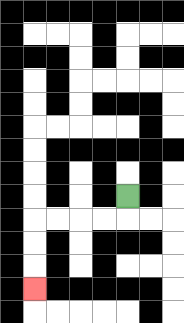{'start': '[5, 8]', 'end': '[1, 12]', 'path_directions': 'D,L,L,L,L,D,D,D', 'path_coordinates': '[[5, 8], [5, 9], [4, 9], [3, 9], [2, 9], [1, 9], [1, 10], [1, 11], [1, 12]]'}